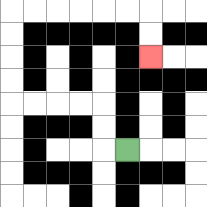{'start': '[5, 6]', 'end': '[6, 2]', 'path_directions': 'L,U,U,L,L,L,L,U,U,U,U,R,R,R,R,R,R,D,D', 'path_coordinates': '[[5, 6], [4, 6], [4, 5], [4, 4], [3, 4], [2, 4], [1, 4], [0, 4], [0, 3], [0, 2], [0, 1], [0, 0], [1, 0], [2, 0], [3, 0], [4, 0], [5, 0], [6, 0], [6, 1], [6, 2]]'}